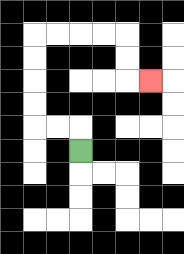{'start': '[3, 6]', 'end': '[6, 3]', 'path_directions': 'U,L,L,U,U,U,U,R,R,R,R,D,D,R', 'path_coordinates': '[[3, 6], [3, 5], [2, 5], [1, 5], [1, 4], [1, 3], [1, 2], [1, 1], [2, 1], [3, 1], [4, 1], [5, 1], [5, 2], [5, 3], [6, 3]]'}